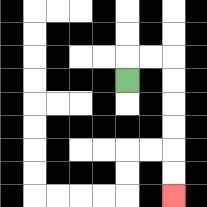{'start': '[5, 3]', 'end': '[7, 8]', 'path_directions': 'U,R,R,D,D,D,D,D,D', 'path_coordinates': '[[5, 3], [5, 2], [6, 2], [7, 2], [7, 3], [7, 4], [7, 5], [7, 6], [7, 7], [7, 8]]'}